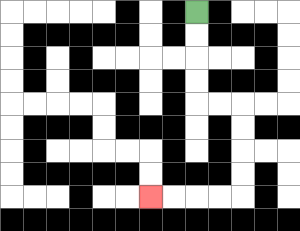{'start': '[8, 0]', 'end': '[6, 8]', 'path_directions': 'D,D,D,D,R,R,D,D,D,D,L,L,L,L', 'path_coordinates': '[[8, 0], [8, 1], [8, 2], [8, 3], [8, 4], [9, 4], [10, 4], [10, 5], [10, 6], [10, 7], [10, 8], [9, 8], [8, 8], [7, 8], [6, 8]]'}